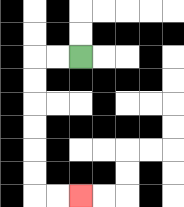{'start': '[3, 2]', 'end': '[3, 8]', 'path_directions': 'L,L,D,D,D,D,D,D,R,R', 'path_coordinates': '[[3, 2], [2, 2], [1, 2], [1, 3], [1, 4], [1, 5], [1, 6], [1, 7], [1, 8], [2, 8], [3, 8]]'}